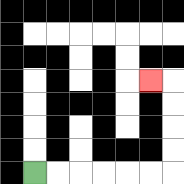{'start': '[1, 7]', 'end': '[6, 3]', 'path_directions': 'R,R,R,R,R,R,U,U,U,U,L', 'path_coordinates': '[[1, 7], [2, 7], [3, 7], [4, 7], [5, 7], [6, 7], [7, 7], [7, 6], [7, 5], [7, 4], [7, 3], [6, 3]]'}